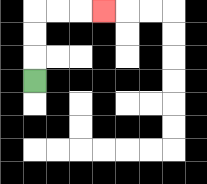{'start': '[1, 3]', 'end': '[4, 0]', 'path_directions': 'U,U,U,R,R,R', 'path_coordinates': '[[1, 3], [1, 2], [1, 1], [1, 0], [2, 0], [3, 0], [4, 0]]'}